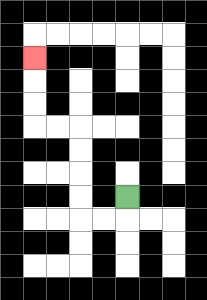{'start': '[5, 8]', 'end': '[1, 2]', 'path_directions': 'D,L,L,U,U,U,U,L,L,U,U,U', 'path_coordinates': '[[5, 8], [5, 9], [4, 9], [3, 9], [3, 8], [3, 7], [3, 6], [3, 5], [2, 5], [1, 5], [1, 4], [1, 3], [1, 2]]'}